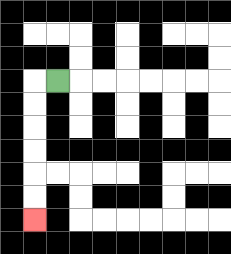{'start': '[2, 3]', 'end': '[1, 9]', 'path_directions': 'L,D,D,D,D,D,D', 'path_coordinates': '[[2, 3], [1, 3], [1, 4], [1, 5], [1, 6], [1, 7], [1, 8], [1, 9]]'}